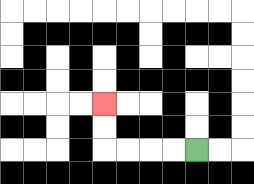{'start': '[8, 6]', 'end': '[4, 4]', 'path_directions': 'L,L,L,L,U,U', 'path_coordinates': '[[8, 6], [7, 6], [6, 6], [5, 6], [4, 6], [4, 5], [4, 4]]'}